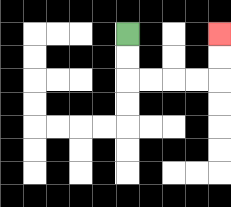{'start': '[5, 1]', 'end': '[9, 1]', 'path_directions': 'D,D,R,R,R,R,U,U', 'path_coordinates': '[[5, 1], [5, 2], [5, 3], [6, 3], [7, 3], [8, 3], [9, 3], [9, 2], [9, 1]]'}